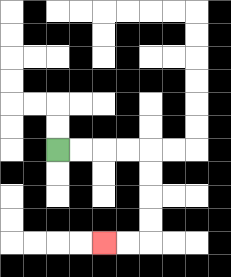{'start': '[2, 6]', 'end': '[4, 10]', 'path_directions': 'R,R,R,R,D,D,D,D,L,L', 'path_coordinates': '[[2, 6], [3, 6], [4, 6], [5, 6], [6, 6], [6, 7], [6, 8], [6, 9], [6, 10], [5, 10], [4, 10]]'}